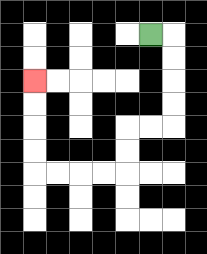{'start': '[6, 1]', 'end': '[1, 3]', 'path_directions': 'R,D,D,D,D,L,L,D,D,L,L,L,L,U,U,U,U', 'path_coordinates': '[[6, 1], [7, 1], [7, 2], [7, 3], [7, 4], [7, 5], [6, 5], [5, 5], [5, 6], [5, 7], [4, 7], [3, 7], [2, 7], [1, 7], [1, 6], [1, 5], [1, 4], [1, 3]]'}